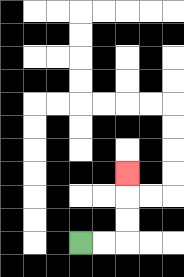{'start': '[3, 10]', 'end': '[5, 7]', 'path_directions': 'R,R,U,U,U', 'path_coordinates': '[[3, 10], [4, 10], [5, 10], [5, 9], [5, 8], [5, 7]]'}